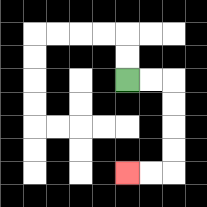{'start': '[5, 3]', 'end': '[5, 7]', 'path_directions': 'R,R,D,D,D,D,L,L', 'path_coordinates': '[[5, 3], [6, 3], [7, 3], [7, 4], [7, 5], [7, 6], [7, 7], [6, 7], [5, 7]]'}